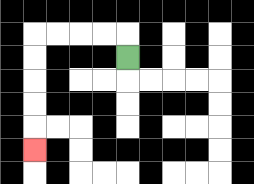{'start': '[5, 2]', 'end': '[1, 6]', 'path_directions': 'U,L,L,L,L,D,D,D,D,D', 'path_coordinates': '[[5, 2], [5, 1], [4, 1], [3, 1], [2, 1], [1, 1], [1, 2], [1, 3], [1, 4], [1, 5], [1, 6]]'}